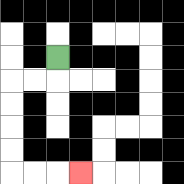{'start': '[2, 2]', 'end': '[3, 7]', 'path_directions': 'D,L,L,D,D,D,D,R,R,R', 'path_coordinates': '[[2, 2], [2, 3], [1, 3], [0, 3], [0, 4], [0, 5], [0, 6], [0, 7], [1, 7], [2, 7], [3, 7]]'}